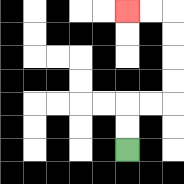{'start': '[5, 6]', 'end': '[5, 0]', 'path_directions': 'U,U,R,R,U,U,U,U,L,L', 'path_coordinates': '[[5, 6], [5, 5], [5, 4], [6, 4], [7, 4], [7, 3], [7, 2], [7, 1], [7, 0], [6, 0], [5, 0]]'}